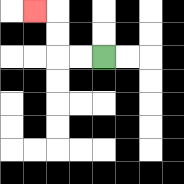{'start': '[4, 2]', 'end': '[1, 0]', 'path_directions': 'L,L,U,U,L', 'path_coordinates': '[[4, 2], [3, 2], [2, 2], [2, 1], [2, 0], [1, 0]]'}